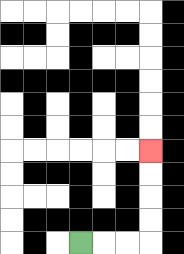{'start': '[3, 10]', 'end': '[6, 6]', 'path_directions': 'R,R,R,U,U,U,U', 'path_coordinates': '[[3, 10], [4, 10], [5, 10], [6, 10], [6, 9], [6, 8], [6, 7], [6, 6]]'}